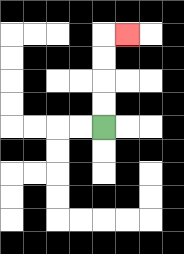{'start': '[4, 5]', 'end': '[5, 1]', 'path_directions': 'U,U,U,U,R', 'path_coordinates': '[[4, 5], [4, 4], [4, 3], [4, 2], [4, 1], [5, 1]]'}